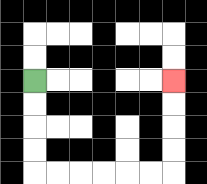{'start': '[1, 3]', 'end': '[7, 3]', 'path_directions': 'D,D,D,D,R,R,R,R,R,R,U,U,U,U', 'path_coordinates': '[[1, 3], [1, 4], [1, 5], [1, 6], [1, 7], [2, 7], [3, 7], [4, 7], [5, 7], [6, 7], [7, 7], [7, 6], [7, 5], [7, 4], [7, 3]]'}